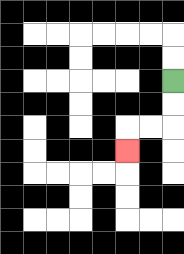{'start': '[7, 3]', 'end': '[5, 6]', 'path_directions': 'D,D,L,L,D', 'path_coordinates': '[[7, 3], [7, 4], [7, 5], [6, 5], [5, 5], [5, 6]]'}